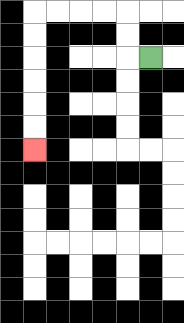{'start': '[6, 2]', 'end': '[1, 6]', 'path_directions': 'L,U,U,L,L,L,L,D,D,D,D,D,D', 'path_coordinates': '[[6, 2], [5, 2], [5, 1], [5, 0], [4, 0], [3, 0], [2, 0], [1, 0], [1, 1], [1, 2], [1, 3], [1, 4], [1, 5], [1, 6]]'}